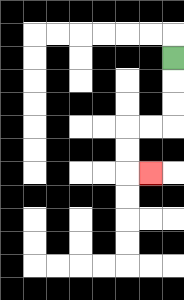{'start': '[7, 2]', 'end': '[6, 7]', 'path_directions': 'D,D,D,L,L,D,D,R', 'path_coordinates': '[[7, 2], [7, 3], [7, 4], [7, 5], [6, 5], [5, 5], [5, 6], [5, 7], [6, 7]]'}